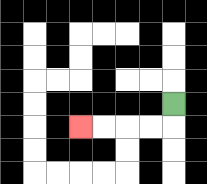{'start': '[7, 4]', 'end': '[3, 5]', 'path_directions': 'D,L,L,L,L', 'path_coordinates': '[[7, 4], [7, 5], [6, 5], [5, 5], [4, 5], [3, 5]]'}